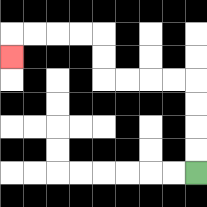{'start': '[8, 7]', 'end': '[0, 2]', 'path_directions': 'U,U,U,U,L,L,L,L,U,U,L,L,L,L,D', 'path_coordinates': '[[8, 7], [8, 6], [8, 5], [8, 4], [8, 3], [7, 3], [6, 3], [5, 3], [4, 3], [4, 2], [4, 1], [3, 1], [2, 1], [1, 1], [0, 1], [0, 2]]'}